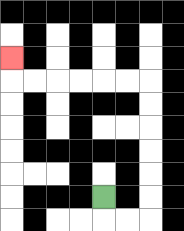{'start': '[4, 8]', 'end': '[0, 2]', 'path_directions': 'D,R,R,U,U,U,U,U,U,L,L,L,L,L,L,U', 'path_coordinates': '[[4, 8], [4, 9], [5, 9], [6, 9], [6, 8], [6, 7], [6, 6], [6, 5], [6, 4], [6, 3], [5, 3], [4, 3], [3, 3], [2, 3], [1, 3], [0, 3], [0, 2]]'}